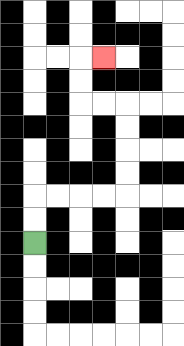{'start': '[1, 10]', 'end': '[4, 2]', 'path_directions': 'U,U,R,R,R,R,U,U,U,U,L,L,U,U,R', 'path_coordinates': '[[1, 10], [1, 9], [1, 8], [2, 8], [3, 8], [4, 8], [5, 8], [5, 7], [5, 6], [5, 5], [5, 4], [4, 4], [3, 4], [3, 3], [3, 2], [4, 2]]'}